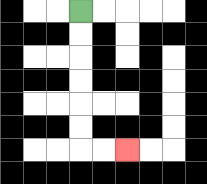{'start': '[3, 0]', 'end': '[5, 6]', 'path_directions': 'D,D,D,D,D,D,R,R', 'path_coordinates': '[[3, 0], [3, 1], [3, 2], [3, 3], [3, 4], [3, 5], [3, 6], [4, 6], [5, 6]]'}